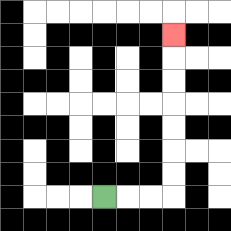{'start': '[4, 8]', 'end': '[7, 1]', 'path_directions': 'R,R,R,U,U,U,U,U,U,U', 'path_coordinates': '[[4, 8], [5, 8], [6, 8], [7, 8], [7, 7], [7, 6], [7, 5], [7, 4], [7, 3], [7, 2], [7, 1]]'}